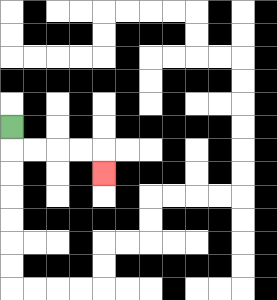{'start': '[0, 5]', 'end': '[4, 7]', 'path_directions': 'D,R,R,R,R,D', 'path_coordinates': '[[0, 5], [0, 6], [1, 6], [2, 6], [3, 6], [4, 6], [4, 7]]'}